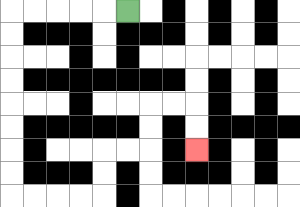{'start': '[5, 0]', 'end': '[8, 6]', 'path_directions': 'L,L,L,L,L,D,D,D,D,D,D,D,D,R,R,R,R,U,U,R,R,U,U,R,R,D,D', 'path_coordinates': '[[5, 0], [4, 0], [3, 0], [2, 0], [1, 0], [0, 0], [0, 1], [0, 2], [0, 3], [0, 4], [0, 5], [0, 6], [0, 7], [0, 8], [1, 8], [2, 8], [3, 8], [4, 8], [4, 7], [4, 6], [5, 6], [6, 6], [6, 5], [6, 4], [7, 4], [8, 4], [8, 5], [8, 6]]'}